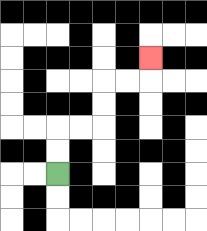{'start': '[2, 7]', 'end': '[6, 2]', 'path_directions': 'U,U,R,R,U,U,R,R,U', 'path_coordinates': '[[2, 7], [2, 6], [2, 5], [3, 5], [4, 5], [4, 4], [4, 3], [5, 3], [6, 3], [6, 2]]'}